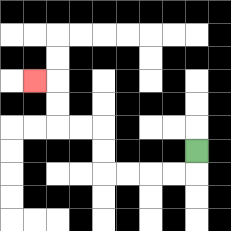{'start': '[8, 6]', 'end': '[1, 3]', 'path_directions': 'D,L,L,L,L,U,U,L,L,U,U,L', 'path_coordinates': '[[8, 6], [8, 7], [7, 7], [6, 7], [5, 7], [4, 7], [4, 6], [4, 5], [3, 5], [2, 5], [2, 4], [2, 3], [1, 3]]'}